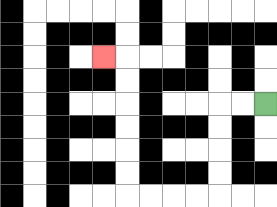{'start': '[11, 4]', 'end': '[4, 2]', 'path_directions': 'L,L,D,D,D,D,L,L,L,L,U,U,U,U,U,U,L', 'path_coordinates': '[[11, 4], [10, 4], [9, 4], [9, 5], [9, 6], [9, 7], [9, 8], [8, 8], [7, 8], [6, 8], [5, 8], [5, 7], [5, 6], [5, 5], [5, 4], [5, 3], [5, 2], [4, 2]]'}